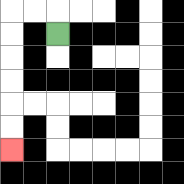{'start': '[2, 1]', 'end': '[0, 6]', 'path_directions': 'U,L,L,D,D,D,D,D,D', 'path_coordinates': '[[2, 1], [2, 0], [1, 0], [0, 0], [0, 1], [0, 2], [0, 3], [0, 4], [0, 5], [0, 6]]'}